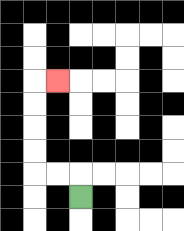{'start': '[3, 8]', 'end': '[2, 3]', 'path_directions': 'U,L,L,U,U,U,U,R', 'path_coordinates': '[[3, 8], [3, 7], [2, 7], [1, 7], [1, 6], [1, 5], [1, 4], [1, 3], [2, 3]]'}